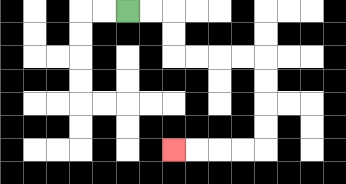{'start': '[5, 0]', 'end': '[7, 6]', 'path_directions': 'R,R,D,D,R,R,R,R,D,D,D,D,L,L,L,L', 'path_coordinates': '[[5, 0], [6, 0], [7, 0], [7, 1], [7, 2], [8, 2], [9, 2], [10, 2], [11, 2], [11, 3], [11, 4], [11, 5], [11, 6], [10, 6], [9, 6], [8, 6], [7, 6]]'}